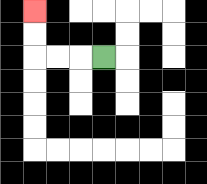{'start': '[4, 2]', 'end': '[1, 0]', 'path_directions': 'L,L,L,U,U', 'path_coordinates': '[[4, 2], [3, 2], [2, 2], [1, 2], [1, 1], [1, 0]]'}